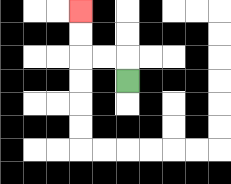{'start': '[5, 3]', 'end': '[3, 0]', 'path_directions': 'U,L,L,U,U', 'path_coordinates': '[[5, 3], [5, 2], [4, 2], [3, 2], [3, 1], [3, 0]]'}